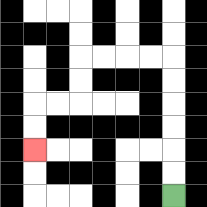{'start': '[7, 8]', 'end': '[1, 6]', 'path_directions': 'U,U,U,U,U,U,L,L,L,L,D,D,L,L,D,D', 'path_coordinates': '[[7, 8], [7, 7], [7, 6], [7, 5], [7, 4], [7, 3], [7, 2], [6, 2], [5, 2], [4, 2], [3, 2], [3, 3], [3, 4], [2, 4], [1, 4], [1, 5], [1, 6]]'}